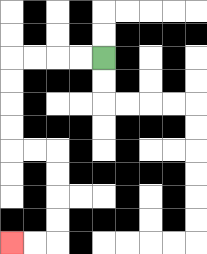{'start': '[4, 2]', 'end': '[0, 10]', 'path_directions': 'L,L,L,L,D,D,D,D,R,R,D,D,D,D,L,L', 'path_coordinates': '[[4, 2], [3, 2], [2, 2], [1, 2], [0, 2], [0, 3], [0, 4], [0, 5], [0, 6], [1, 6], [2, 6], [2, 7], [2, 8], [2, 9], [2, 10], [1, 10], [0, 10]]'}